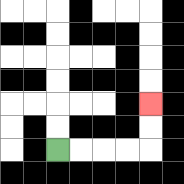{'start': '[2, 6]', 'end': '[6, 4]', 'path_directions': 'R,R,R,R,U,U', 'path_coordinates': '[[2, 6], [3, 6], [4, 6], [5, 6], [6, 6], [6, 5], [6, 4]]'}